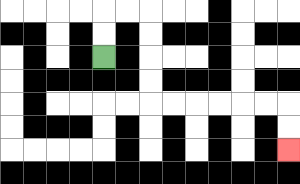{'start': '[4, 2]', 'end': '[12, 6]', 'path_directions': 'U,U,R,R,D,D,D,D,R,R,R,R,R,R,D,D', 'path_coordinates': '[[4, 2], [4, 1], [4, 0], [5, 0], [6, 0], [6, 1], [6, 2], [6, 3], [6, 4], [7, 4], [8, 4], [9, 4], [10, 4], [11, 4], [12, 4], [12, 5], [12, 6]]'}